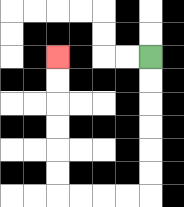{'start': '[6, 2]', 'end': '[2, 2]', 'path_directions': 'D,D,D,D,D,D,L,L,L,L,U,U,U,U,U,U', 'path_coordinates': '[[6, 2], [6, 3], [6, 4], [6, 5], [6, 6], [6, 7], [6, 8], [5, 8], [4, 8], [3, 8], [2, 8], [2, 7], [2, 6], [2, 5], [2, 4], [2, 3], [2, 2]]'}